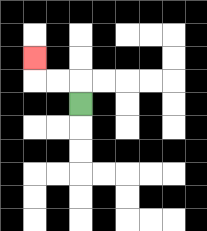{'start': '[3, 4]', 'end': '[1, 2]', 'path_directions': 'U,L,L,U', 'path_coordinates': '[[3, 4], [3, 3], [2, 3], [1, 3], [1, 2]]'}